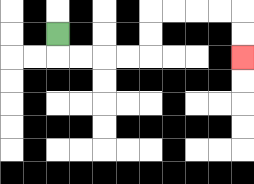{'start': '[2, 1]', 'end': '[10, 2]', 'path_directions': 'D,R,R,R,R,U,U,R,R,R,R,D,D', 'path_coordinates': '[[2, 1], [2, 2], [3, 2], [4, 2], [5, 2], [6, 2], [6, 1], [6, 0], [7, 0], [8, 0], [9, 0], [10, 0], [10, 1], [10, 2]]'}